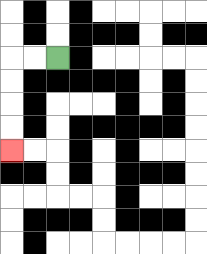{'start': '[2, 2]', 'end': '[0, 6]', 'path_directions': 'L,L,D,D,D,D', 'path_coordinates': '[[2, 2], [1, 2], [0, 2], [0, 3], [0, 4], [0, 5], [0, 6]]'}